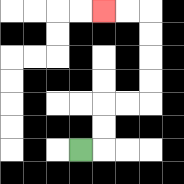{'start': '[3, 6]', 'end': '[4, 0]', 'path_directions': 'R,U,U,R,R,U,U,U,U,L,L', 'path_coordinates': '[[3, 6], [4, 6], [4, 5], [4, 4], [5, 4], [6, 4], [6, 3], [6, 2], [6, 1], [6, 0], [5, 0], [4, 0]]'}